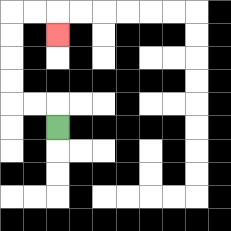{'start': '[2, 5]', 'end': '[2, 1]', 'path_directions': 'U,L,L,U,U,U,U,R,R,D', 'path_coordinates': '[[2, 5], [2, 4], [1, 4], [0, 4], [0, 3], [0, 2], [0, 1], [0, 0], [1, 0], [2, 0], [2, 1]]'}